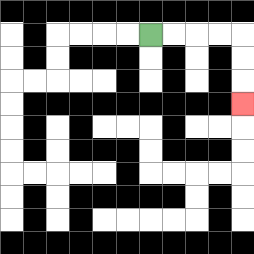{'start': '[6, 1]', 'end': '[10, 4]', 'path_directions': 'R,R,R,R,D,D,D', 'path_coordinates': '[[6, 1], [7, 1], [8, 1], [9, 1], [10, 1], [10, 2], [10, 3], [10, 4]]'}